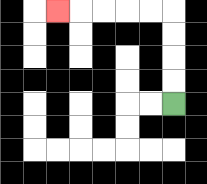{'start': '[7, 4]', 'end': '[2, 0]', 'path_directions': 'U,U,U,U,L,L,L,L,L', 'path_coordinates': '[[7, 4], [7, 3], [7, 2], [7, 1], [7, 0], [6, 0], [5, 0], [4, 0], [3, 0], [2, 0]]'}